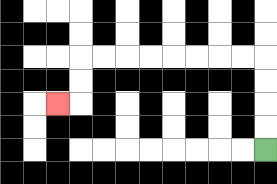{'start': '[11, 6]', 'end': '[2, 4]', 'path_directions': 'U,U,U,U,L,L,L,L,L,L,L,L,D,D,L', 'path_coordinates': '[[11, 6], [11, 5], [11, 4], [11, 3], [11, 2], [10, 2], [9, 2], [8, 2], [7, 2], [6, 2], [5, 2], [4, 2], [3, 2], [3, 3], [3, 4], [2, 4]]'}